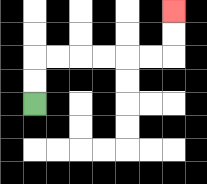{'start': '[1, 4]', 'end': '[7, 0]', 'path_directions': 'U,U,R,R,R,R,R,R,U,U', 'path_coordinates': '[[1, 4], [1, 3], [1, 2], [2, 2], [3, 2], [4, 2], [5, 2], [6, 2], [7, 2], [7, 1], [7, 0]]'}